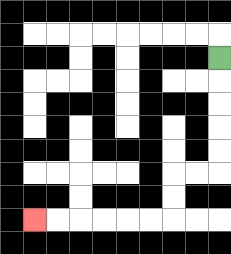{'start': '[9, 2]', 'end': '[1, 9]', 'path_directions': 'D,D,D,D,D,L,L,D,D,L,L,L,L,L,L', 'path_coordinates': '[[9, 2], [9, 3], [9, 4], [9, 5], [9, 6], [9, 7], [8, 7], [7, 7], [7, 8], [7, 9], [6, 9], [5, 9], [4, 9], [3, 9], [2, 9], [1, 9]]'}